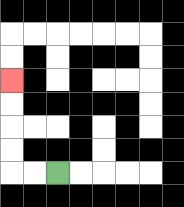{'start': '[2, 7]', 'end': '[0, 3]', 'path_directions': 'L,L,U,U,U,U', 'path_coordinates': '[[2, 7], [1, 7], [0, 7], [0, 6], [0, 5], [0, 4], [0, 3]]'}